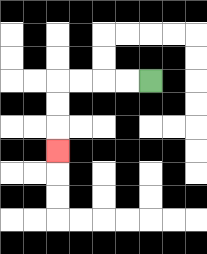{'start': '[6, 3]', 'end': '[2, 6]', 'path_directions': 'L,L,L,L,D,D,D', 'path_coordinates': '[[6, 3], [5, 3], [4, 3], [3, 3], [2, 3], [2, 4], [2, 5], [2, 6]]'}